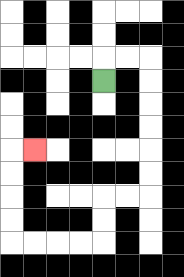{'start': '[4, 3]', 'end': '[1, 6]', 'path_directions': 'U,R,R,D,D,D,D,D,D,L,L,D,D,L,L,L,L,U,U,U,U,R', 'path_coordinates': '[[4, 3], [4, 2], [5, 2], [6, 2], [6, 3], [6, 4], [6, 5], [6, 6], [6, 7], [6, 8], [5, 8], [4, 8], [4, 9], [4, 10], [3, 10], [2, 10], [1, 10], [0, 10], [0, 9], [0, 8], [0, 7], [0, 6], [1, 6]]'}